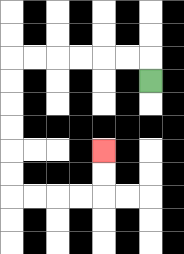{'start': '[6, 3]', 'end': '[4, 6]', 'path_directions': 'U,L,L,L,L,L,L,D,D,D,D,D,D,R,R,R,R,U,U', 'path_coordinates': '[[6, 3], [6, 2], [5, 2], [4, 2], [3, 2], [2, 2], [1, 2], [0, 2], [0, 3], [0, 4], [0, 5], [0, 6], [0, 7], [0, 8], [1, 8], [2, 8], [3, 8], [4, 8], [4, 7], [4, 6]]'}